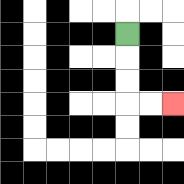{'start': '[5, 1]', 'end': '[7, 4]', 'path_directions': 'D,D,D,R,R', 'path_coordinates': '[[5, 1], [5, 2], [5, 3], [5, 4], [6, 4], [7, 4]]'}